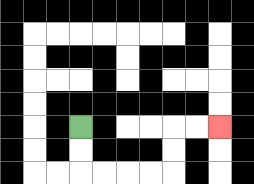{'start': '[3, 5]', 'end': '[9, 5]', 'path_directions': 'D,D,R,R,R,R,U,U,R,R', 'path_coordinates': '[[3, 5], [3, 6], [3, 7], [4, 7], [5, 7], [6, 7], [7, 7], [7, 6], [7, 5], [8, 5], [9, 5]]'}